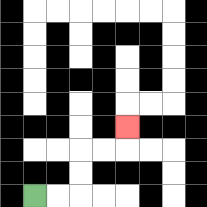{'start': '[1, 8]', 'end': '[5, 5]', 'path_directions': 'R,R,U,U,R,R,U', 'path_coordinates': '[[1, 8], [2, 8], [3, 8], [3, 7], [3, 6], [4, 6], [5, 6], [5, 5]]'}